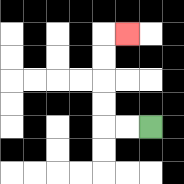{'start': '[6, 5]', 'end': '[5, 1]', 'path_directions': 'L,L,U,U,U,U,R', 'path_coordinates': '[[6, 5], [5, 5], [4, 5], [4, 4], [4, 3], [4, 2], [4, 1], [5, 1]]'}